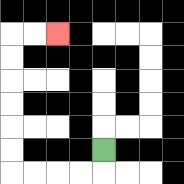{'start': '[4, 6]', 'end': '[2, 1]', 'path_directions': 'D,L,L,L,L,U,U,U,U,U,U,R,R', 'path_coordinates': '[[4, 6], [4, 7], [3, 7], [2, 7], [1, 7], [0, 7], [0, 6], [0, 5], [0, 4], [0, 3], [0, 2], [0, 1], [1, 1], [2, 1]]'}